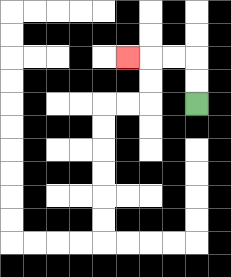{'start': '[8, 4]', 'end': '[5, 2]', 'path_directions': 'U,U,L,L,L', 'path_coordinates': '[[8, 4], [8, 3], [8, 2], [7, 2], [6, 2], [5, 2]]'}